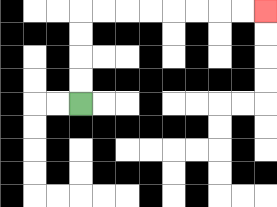{'start': '[3, 4]', 'end': '[11, 0]', 'path_directions': 'U,U,U,U,R,R,R,R,R,R,R,R', 'path_coordinates': '[[3, 4], [3, 3], [3, 2], [3, 1], [3, 0], [4, 0], [5, 0], [6, 0], [7, 0], [8, 0], [9, 0], [10, 0], [11, 0]]'}